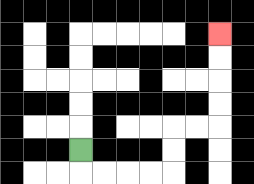{'start': '[3, 6]', 'end': '[9, 1]', 'path_directions': 'D,R,R,R,R,U,U,R,R,U,U,U,U', 'path_coordinates': '[[3, 6], [3, 7], [4, 7], [5, 7], [6, 7], [7, 7], [7, 6], [7, 5], [8, 5], [9, 5], [9, 4], [9, 3], [9, 2], [9, 1]]'}